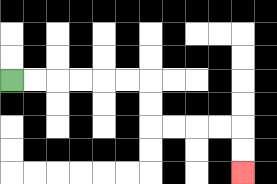{'start': '[0, 3]', 'end': '[10, 7]', 'path_directions': 'R,R,R,R,R,R,D,D,R,R,R,R,D,D', 'path_coordinates': '[[0, 3], [1, 3], [2, 3], [3, 3], [4, 3], [5, 3], [6, 3], [6, 4], [6, 5], [7, 5], [8, 5], [9, 5], [10, 5], [10, 6], [10, 7]]'}